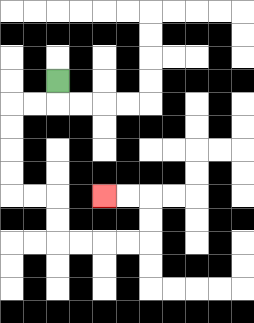{'start': '[2, 3]', 'end': '[4, 8]', 'path_directions': 'D,L,L,D,D,D,D,R,R,D,D,R,R,R,R,U,U,L,L', 'path_coordinates': '[[2, 3], [2, 4], [1, 4], [0, 4], [0, 5], [0, 6], [0, 7], [0, 8], [1, 8], [2, 8], [2, 9], [2, 10], [3, 10], [4, 10], [5, 10], [6, 10], [6, 9], [6, 8], [5, 8], [4, 8]]'}